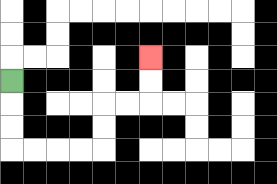{'start': '[0, 3]', 'end': '[6, 2]', 'path_directions': 'D,D,D,R,R,R,R,U,U,R,R,U,U', 'path_coordinates': '[[0, 3], [0, 4], [0, 5], [0, 6], [1, 6], [2, 6], [3, 6], [4, 6], [4, 5], [4, 4], [5, 4], [6, 4], [6, 3], [6, 2]]'}